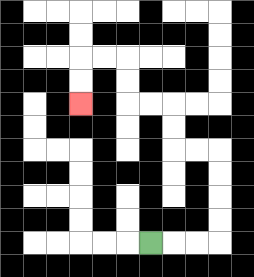{'start': '[6, 10]', 'end': '[3, 4]', 'path_directions': 'R,R,R,U,U,U,U,L,L,U,U,L,L,U,U,L,L,D,D', 'path_coordinates': '[[6, 10], [7, 10], [8, 10], [9, 10], [9, 9], [9, 8], [9, 7], [9, 6], [8, 6], [7, 6], [7, 5], [7, 4], [6, 4], [5, 4], [5, 3], [5, 2], [4, 2], [3, 2], [3, 3], [3, 4]]'}